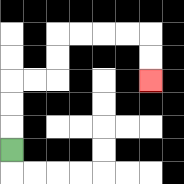{'start': '[0, 6]', 'end': '[6, 3]', 'path_directions': 'U,U,U,R,R,U,U,R,R,R,R,D,D', 'path_coordinates': '[[0, 6], [0, 5], [0, 4], [0, 3], [1, 3], [2, 3], [2, 2], [2, 1], [3, 1], [4, 1], [5, 1], [6, 1], [6, 2], [6, 3]]'}